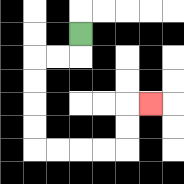{'start': '[3, 1]', 'end': '[6, 4]', 'path_directions': 'D,L,L,D,D,D,D,R,R,R,R,U,U,R', 'path_coordinates': '[[3, 1], [3, 2], [2, 2], [1, 2], [1, 3], [1, 4], [1, 5], [1, 6], [2, 6], [3, 6], [4, 6], [5, 6], [5, 5], [5, 4], [6, 4]]'}